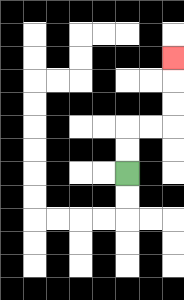{'start': '[5, 7]', 'end': '[7, 2]', 'path_directions': 'U,U,R,R,U,U,U', 'path_coordinates': '[[5, 7], [5, 6], [5, 5], [6, 5], [7, 5], [7, 4], [7, 3], [7, 2]]'}